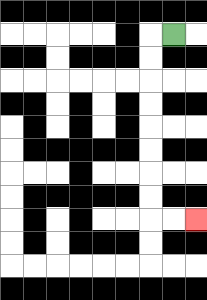{'start': '[7, 1]', 'end': '[8, 9]', 'path_directions': 'L,D,D,D,D,D,D,D,D,R,R', 'path_coordinates': '[[7, 1], [6, 1], [6, 2], [6, 3], [6, 4], [6, 5], [6, 6], [6, 7], [6, 8], [6, 9], [7, 9], [8, 9]]'}